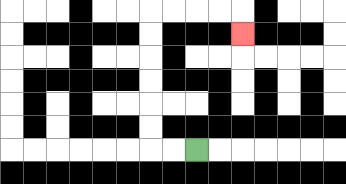{'start': '[8, 6]', 'end': '[10, 1]', 'path_directions': 'L,L,U,U,U,U,U,U,R,R,R,R,D', 'path_coordinates': '[[8, 6], [7, 6], [6, 6], [6, 5], [6, 4], [6, 3], [6, 2], [6, 1], [6, 0], [7, 0], [8, 0], [9, 0], [10, 0], [10, 1]]'}